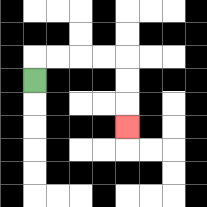{'start': '[1, 3]', 'end': '[5, 5]', 'path_directions': 'U,R,R,R,R,D,D,D', 'path_coordinates': '[[1, 3], [1, 2], [2, 2], [3, 2], [4, 2], [5, 2], [5, 3], [5, 4], [5, 5]]'}